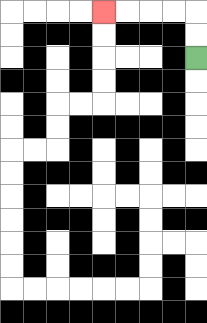{'start': '[8, 2]', 'end': '[4, 0]', 'path_directions': 'U,U,L,L,L,L', 'path_coordinates': '[[8, 2], [8, 1], [8, 0], [7, 0], [6, 0], [5, 0], [4, 0]]'}